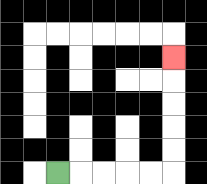{'start': '[2, 7]', 'end': '[7, 2]', 'path_directions': 'R,R,R,R,R,U,U,U,U,U', 'path_coordinates': '[[2, 7], [3, 7], [4, 7], [5, 7], [6, 7], [7, 7], [7, 6], [7, 5], [7, 4], [7, 3], [7, 2]]'}